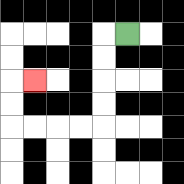{'start': '[5, 1]', 'end': '[1, 3]', 'path_directions': 'L,D,D,D,D,L,L,L,L,U,U,R', 'path_coordinates': '[[5, 1], [4, 1], [4, 2], [4, 3], [4, 4], [4, 5], [3, 5], [2, 5], [1, 5], [0, 5], [0, 4], [0, 3], [1, 3]]'}